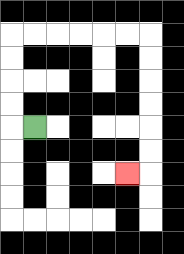{'start': '[1, 5]', 'end': '[5, 7]', 'path_directions': 'L,U,U,U,U,R,R,R,R,R,R,D,D,D,D,D,D,L', 'path_coordinates': '[[1, 5], [0, 5], [0, 4], [0, 3], [0, 2], [0, 1], [1, 1], [2, 1], [3, 1], [4, 1], [5, 1], [6, 1], [6, 2], [6, 3], [6, 4], [6, 5], [6, 6], [6, 7], [5, 7]]'}